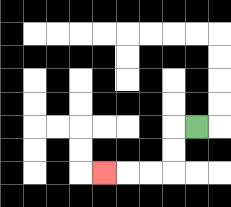{'start': '[8, 5]', 'end': '[4, 7]', 'path_directions': 'L,D,D,L,L,L', 'path_coordinates': '[[8, 5], [7, 5], [7, 6], [7, 7], [6, 7], [5, 7], [4, 7]]'}